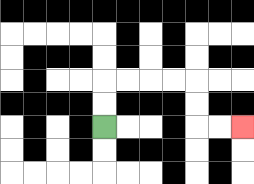{'start': '[4, 5]', 'end': '[10, 5]', 'path_directions': 'U,U,R,R,R,R,D,D,R,R', 'path_coordinates': '[[4, 5], [4, 4], [4, 3], [5, 3], [6, 3], [7, 3], [8, 3], [8, 4], [8, 5], [9, 5], [10, 5]]'}